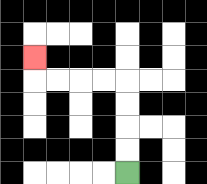{'start': '[5, 7]', 'end': '[1, 2]', 'path_directions': 'U,U,U,U,L,L,L,L,U', 'path_coordinates': '[[5, 7], [5, 6], [5, 5], [5, 4], [5, 3], [4, 3], [3, 3], [2, 3], [1, 3], [1, 2]]'}